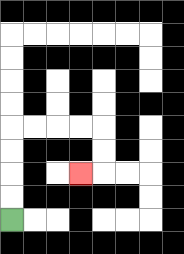{'start': '[0, 9]', 'end': '[3, 7]', 'path_directions': 'U,U,U,U,R,R,R,R,D,D,L', 'path_coordinates': '[[0, 9], [0, 8], [0, 7], [0, 6], [0, 5], [1, 5], [2, 5], [3, 5], [4, 5], [4, 6], [4, 7], [3, 7]]'}